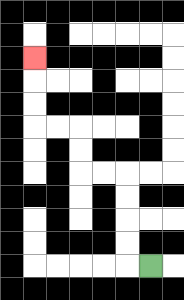{'start': '[6, 11]', 'end': '[1, 2]', 'path_directions': 'L,U,U,U,U,L,L,U,U,L,L,U,U,U', 'path_coordinates': '[[6, 11], [5, 11], [5, 10], [5, 9], [5, 8], [5, 7], [4, 7], [3, 7], [3, 6], [3, 5], [2, 5], [1, 5], [1, 4], [1, 3], [1, 2]]'}